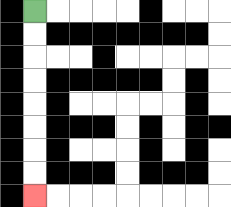{'start': '[1, 0]', 'end': '[1, 8]', 'path_directions': 'D,D,D,D,D,D,D,D', 'path_coordinates': '[[1, 0], [1, 1], [1, 2], [1, 3], [1, 4], [1, 5], [1, 6], [1, 7], [1, 8]]'}